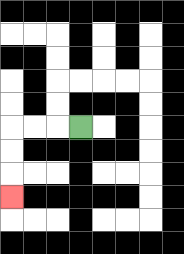{'start': '[3, 5]', 'end': '[0, 8]', 'path_directions': 'L,L,L,D,D,D', 'path_coordinates': '[[3, 5], [2, 5], [1, 5], [0, 5], [0, 6], [0, 7], [0, 8]]'}